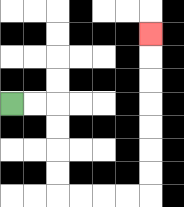{'start': '[0, 4]', 'end': '[6, 1]', 'path_directions': 'R,R,D,D,D,D,R,R,R,R,U,U,U,U,U,U,U', 'path_coordinates': '[[0, 4], [1, 4], [2, 4], [2, 5], [2, 6], [2, 7], [2, 8], [3, 8], [4, 8], [5, 8], [6, 8], [6, 7], [6, 6], [6, 5], [6, 4], [6, 3], [6, 2], [6, 1]]'}